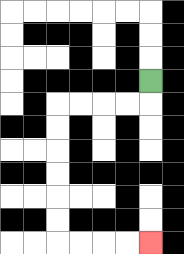{'start': '[6, 3]', 'end': '[6, 10]', 'path_directions': 'D,L,L,L,L,D,D,D,D,D,D,R,R,R,R', 'path_coordinates': '[[6, 3], [6, 4], [5, 4], [4, 4], [3, 4], [2, 4], [2, 5], [2, 6], [2, 7], [2, 8], [2, 9], [2, 10], [3, 10], [4, 10], [5, 10], [6, 10]]'}